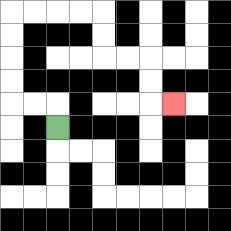{'start': '[2, 5]', 'end': '[7, 4]', 'path_directions': 'U,L,L,U,U,U,U,R,R,R,R,D,D,R,R,D,D,R', 'path_coordinates': '[[2, 5], [2, 4], [1, 4], [0, 4], [0, 3], [0, 2], [0, 1], [0, 0], [1, 0], [2, 0], [3, 0], [4, 0], [4, 1], [4, 2], [5, 2], [6, 2], [6, 3], [6, 4], [7, 4]]'}